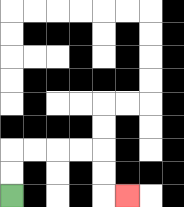{'start': '[0, 8]', 'end': '[5, 8]', 'path_directions': 'U,U,R,R,R,R,D,D,R', 'path_coordinates': '[[0, 8], [0, 7], [0, 6], [1, 6], [2, 6], [3, 6], [4, 6], [4, 7], [4, 8], [5, 8]]'}